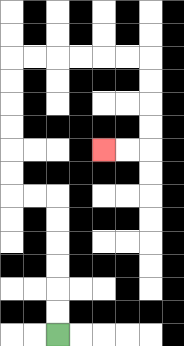{'start': '[2, 14]', 'end': '[4, 6]', 'path_directions': 'U,U,U,U,U,U,L,L,U,U,U,U,U,U,R,R,R,R,R,R,D,D,D,D,L,L', 'path_coordinates': '[[2, 14], [2, 13], [2, 12], [2, 11], [2, 10], [2, 9], [2, 8], [1, 8], [0, 8], [0, 7], [0, 6], [0, 5], [0, 4], [0, 3], [0, 2], [1, 2], [2, 2], [3, 2], [4, 2], [5, 2], [6, 2], [6, 3], [6, 4], [6, 5], [6, 6], [5, 6], [4, 6]]'}